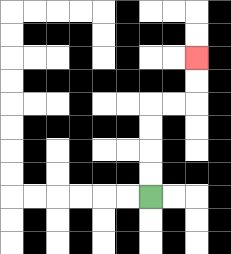{'start': '[6, 8]', 'end': '[8, 2]', 'path_directions': 'U,U,U,U,R,R,U,U', 'path_coordinates': '[[6, 8], [6, 7], [6, 6], [6, 5], [6, 4], [7, 4], [8, 4], [8, 3], [8, 2]]'}